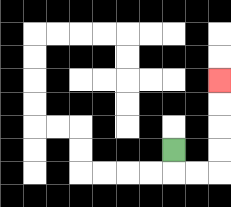{'start': '[7, 6]', 'end': '[9, 3]', 'path_directions': 'D,R,R,U,U,U,U', 'path_coordinates': '[[7, 6], [7, 7], [8, 7], [9, 7], [9, 6], [9, 5], [9, 4], [9, 3]]'}